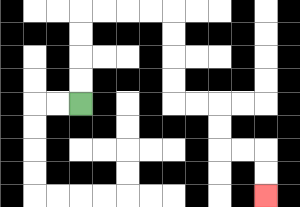{'start': '[3, 4]', 'end': '[11, 8]', 'path_directions': 'U,U,U,U,R,R,R,R,D,D,D,D,R,R,D,D,R,R,D,D', 'path_coordinates': '[[3, 4], [3, 3], [3, 2], [3, 1], [3, 0], [4, 0], [5, 0], [6, 0], [7, 0], [7, 1], [7, 2], [7, 3], [7, 4], [8, 4], [9, 4], [9, 5], [9, 6], [10, 6], [11, 6], [11, 7], [11, 8]]'}